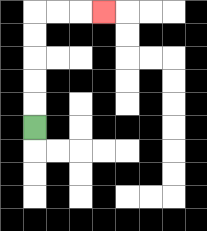{'start': '[1, 5]', 'end': '[4, 0]', 'path_directions': 'U,U,U,U,U,R,R,R', 'path_coordinates': '[[1, 5], [1, 4], [1, 3], [1, 2], [1, 1], [1, 0], [2, 0], [3, 0], [4, 0]]'}